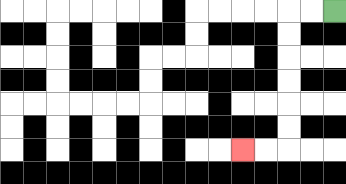{'start': '[14, 0]', 'end': '[10, 6]', 'path_directions': 'L,L,D,D,D,D,D,D,L,L', 'path_coordinates': '[[14, 0], [13, 0], [12, 0], [12, 1], [12, 2], [12, 3], [12, 4], [12, 5], [12, 6], [11, 6], [10, 6]]'}